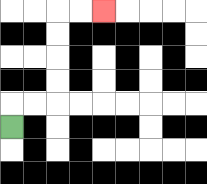{'start': '[0, 5]', 'end': '[4, 0]', 'path_directions': 'U,R,R,U,U,U,U,R,R', 'path_coordinates': '[[0, 5], [0, 4], [1, 4], [2, 4], [2, 3], [2, 2], [2, 1], [2, 0], [3, 0], [4, 0]]'}